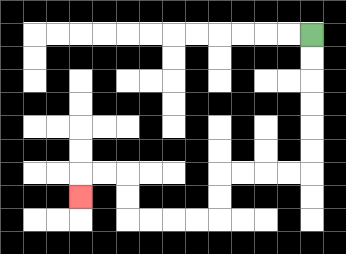{'start': '[13, 1]', 'end': '[3, 8]', 'path_directions': 'D,D,D,D,D,D,L,L,L,L,D,D,L,L,L,L,U,U,L,L,D', 'path_coordinates': '[[13, 1], [13, 2], [13, 3], [13, 4], [13, 5], [13, 6], [13, 7], [12, 7], [11, 7], [10, 7], [9, 7], [9, 8], [9, 9], [8, 9], [7, 9], [6, 9], [5, 9], [5, 8], [5, 7], [4, 7], [3, 7], [3, 8]]'}